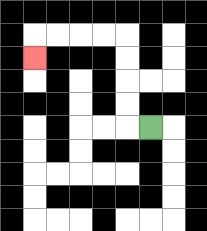{'start': '[6, 5]', 'end': '[1, 2]', 'path_directions': 'L,U,U,U,U,L,L,L,L,D', 'path_coordinates': '[[6, 5], [5, 5], [5, 4], [5, 3], [5, 2], [5, 1], [4, 1], [3, 1], [2, 1], [1, 1], [1, 2]]'}